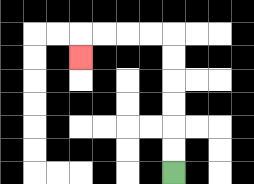{'start': '[7, 7]', 'end': '[3, 2]', 'path_directions': 'U,U,U,U,U,U,L,L,L,L,D', 'path_coordinates': '[[7, 7], [7, 6], [7, 5], [7, 4], [7, 3], [7, 2], [7, 1], [6, 1], [5, 1], [4, 1], [3, 1], [3, 2]]'}